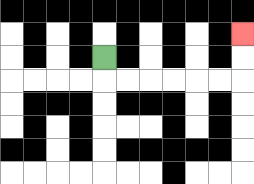{'start': '[4, 2]', 'end': '[10, 1]', 'path_directions': 'D,R,R,R,R,R,R,U,U', 'path_coordinates': '[[4, 2], [4, 3], [5, 3], [6, 3], [7, 3], [8, 3], [9, 3], [10, 3], [10, 2], [10, 1]]'}